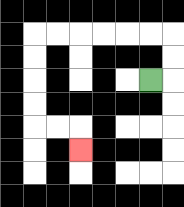{'start': '[6, 3]', 'end': '[3, 6]', 'path_directions': 'R,U,U,L,L,L,L,L,L,D,D,D,D,R,R,D', 'path_coordinates': '[[6, 3], [7, 3], [7, 2], [7, 1], [6, 1], [5, 1], [4, 1], [3, 1], [2, 1], [1, 1], [1, 2], [1, 3], [1, 4], [1, 5], [2, 5], [3, 5], [3, 6]]'}